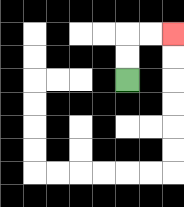{'start': '[5, 3]', 'end': '[7, 1]', 'path_directions': 'U,U,R,R', 'path_coordinates': '[[5, 3], [5, 2], [5, 1], [6, 1], [7, 1]]'}